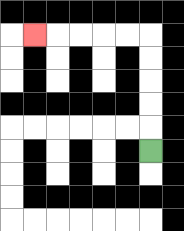{'start': '[6, 6]', 'end': '[1, 1]', 'path_directions': 'U,U,U,U,U,L,L,L,L,L', 'path_coordinates': '[[6, 6], [6, 5], [6, 4], [6, 3], [6, 2], [6, 1], [5, 1], [4, 1], [3, 1], [2, 1], [1, 1]]'}